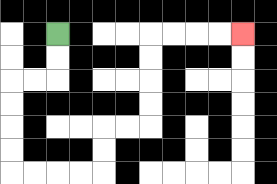{'start': '[2, 1]', 'end': '[10, 1]', 'path_directions': 'D,D,L,L,D,D,D,D,R,R,R,R,U,U,R,R,U,U,U,U,R,R,R,R', 'path_coordinates': '[[2, 1], [2, 2], [2, 3], [1, 3], [0, 3], [0, 4], [0, 5], [0, 6], [0, 7], [1, 7], [2, 7], [3, 7], [4, 7], [4, 6], [4, 5], [5, 5], [6, 5], [6, 4], [6, 3], [6, 2], [6, 1], [7, 1], [8, 1], [9, 1], [10, 1]]'}